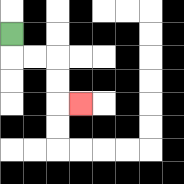{'start': '[0, 1]', 'end': '[3, 4]', 'path_directions': 'D,R,R,D,D,R', 'path_coordinates': '[[0, 1], [0, 2], [1, 2], [2, 2], [2, 3], [2, 4], [3, 4]]'}